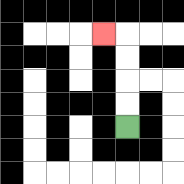{'start': '[5, 5]', 'end': '[4, 1]', 'path_directions': 'U,U,U,U,L', 'path_coordinates': '[[5, 5], [5, 4], [5, 3], [5, 2], [5, 1], [4, 1]]'}